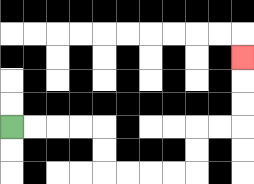{'start': '[0, 5]', 'end': '[10, 2]', 'path_directions': 'R,R,R,R,D,D,R,R,R,R,U,U,R,R,U,U,U', 'path_coordinates': '[[0, 5], [1, 5], [2, 5], [3, 5], [4, 5], [4, 6], [4, 7], [5, 7], [6, 7], [7, 7], [8, 7], [8, 6], [8, 5], [9, 5], [10, 5], [10, 4], [10, 3], [10, 2]]'}